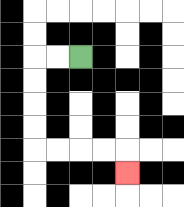{'start': '[3, 2]', 'end': '[5, 7]', 'path_directions': 'L,L,D,D,D,D,R,R,R,R,D', 'path_coordinates': '[[3, 2], [2, 2], [1, 2], [1, 3], [1, 4], [1, 5], [1, 6], [2, 6], [3, 6], [4, 6], [5, 6], [5, 7]]'}